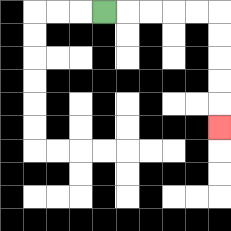{'start': '[4, 0]', 'end': '[9, 5]', 'path_directions': 'R,R,R,R,R,D,D,D,D,D', 'path_coordinates': '[[4, 0], [5, 0], [6, 0], [7, 0], [8, 0], [9, 0], [9, 1], [9, 2], [9, 3], [9, 4], [9, 5]]'}